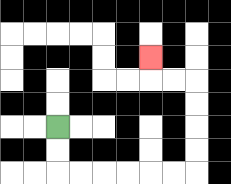{'start': '[2, 5]', 'end': '[6, 2]', 'path_directions': 'D,D,R,R,R,R,R,R,U,U,U,U,L,L,U', 'path_coordinates': '[[2, 5], [2, 6], [2, 7], [3, 7], [4, 7], [5, 7], [6, 7], [7, 7], [8, 7], [8, 6], [8, 5], [8, 4], [8, 3], [7, 3], [6, 3], [6, 2]]'}